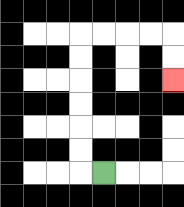{'start': '[4, 7]', 'end': '[7, 3]', 'path_directions': 'L,U,U,U,U,U,U,R,R,R,R,D,D', 'path_coordinates': '[[4, 7], [3, 7], [3, 6], [3, 5], [3, 4], [3, 3], [3, 2], [3, 1], [4, 1], [5, 1], [6, 1], [7, 1], [7, 2], [7, 3]]'}